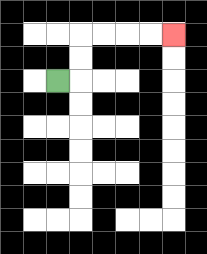{'start': '[2, 3]', 'end': '[7, 1]', 'path_directions': 'R,U,U,R,R,R,R', 'path_coordinates': '[[2, 3], [3, 3], [3, 2], [3, 1], [4, 1], [5, 1], [6, 1], [7, 1]]'}